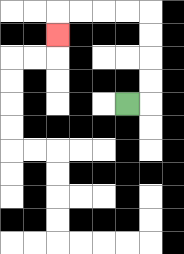{'start': '[5, 4]', 'end': '[2, 1]', 'path_directions': 'R,U,U,U,U,L,L,L,L,D', 'path_coordinates': '[[5, 4], [6, 4], [6, 3], [6, 2], [6, 1], [6, 0], [5, 0], [4, 0], [3, 0], [2, 0], [2, 1]]'}